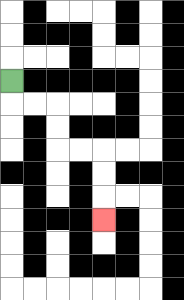{'start': '[0, 3]', 'end': '[4, 9]', 'path_directions': 'D,R,R,D,D,R,R,D,D,D', 'path_coordinates': '[[0, 3], [0, 4], [1, 4], [2, 4], [2, 5], [2, 6], [3, 6], [4, 6], [4, 7], [4, 8], [4, 9]]'}